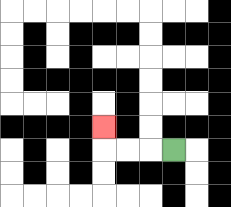{'start': '[7, 6]', 'end': '[4, 5]', 'path_directions': 'L,L,L,U', 'path_coordinates': '[[7, 6], [6, 6], [5, 6], [4, 6], [4, 5]]'}